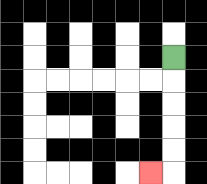{'start': '[7, 2]', 'end': '[6, 7]', 'path_directions': 'D,D,D,D,D,L', 'path_coordinates': '[[7, 2], [7, 3], [7, 4], [7, 5], [7, 6], [7, 7], [6, 7]]'}